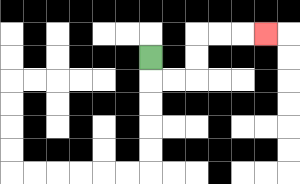{'start': '[6, 2]', 'end': '[11, 1]', 'path_directions': 'D,R,R,U,U,R,R,R', 'path_coordinates': '[[6, 2], [6, 3], [7, 3], [8, 3], [8, 2], [8, 1], [9, 1], [10, 1], [11, 1]]'}